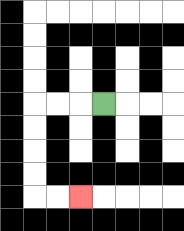{'start': '[4, 4]', 'end': '[3, 8]', 'path_directions': 'L,L,L,D,D,D,D,R,R', 'path_coordinates': '[[4, 4], [3, 4], [2, 4], [1, 4], [1, 5], [1, 6], [1, 7], [1, 8], [2, 8], [3, 8]]'}